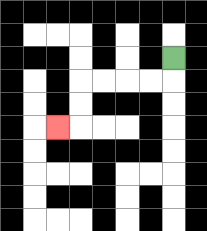{'start': '[7, 2]', 'end': '[2, 5]', 'path_directions': 'D,L,L,L,L,D,D,L', 'path_coordinates': '[[7, 2], [7, 3], [6, 3], [5, 3], [4, 3], [3, 3], [3, 4], [3, 5], [2, 5]]'}